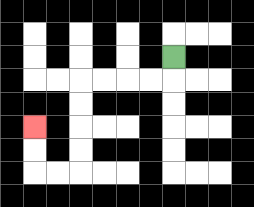{'start': '[7, 2]', 'end': '[1, 5]', 'path_directions': 'D,L,L,L,L,D,D,D,D,L,L,U,U', 'path_coordinates': '[[7, 2], [7, 3], [6, 3], [5, 3], [4, 3], [3, 3], [3, 4], [3, 5], [3, 6], [3, 7], [2, 7], [1, 7], [1, 6], [1, 5]]'}